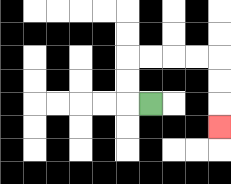{'start': '[6, 4]', 'end': '[9, 5]', 'path_directions': 'L,U,U,R,R,R,R,D,D,D', 'path_coordinates': '[[6, 4], [5, 4], [5, 3], [5, 2], [6, 2], [7, 2], [8, 2], [9, 2], [9, 3], [9, 4], [9, 5]]'}